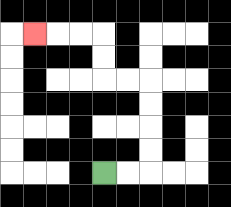{'start': '[4, 7]', 'end': '[1, 1]', 'path_directions': 'R,R,U,U,U,U,L,L,U,U,L,L,L', 'path_coordinates': '[[4, 7], [5, 7], [6, 7], [6, 6], [6, 5], [6, 4], [6, 3], [5, 3], [4, 3], [4, 2], [4, 1], [3, 1], [2, 1], [1, 1]]'}